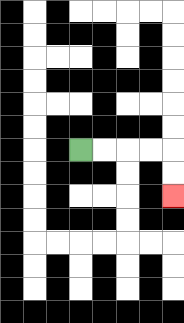{'start': '[3, 6]', 'end': '[7, 8]', 'path_directions': 'R,R,R,R,D,D', 'path_coordinates': '[[3, 6], [4, 6], [5, 6], [6, 6], [7, 6], [7, 7], [7, 8]]'}